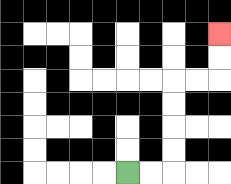{'start': '[5, 7]', 'end': '[9, 1]', 'path_directions': 'R,R,U,U,U,U,R,R,U,U', 'path_coordinates': '[[5, 7], [6, 7], [7, 7], [7, 6], [7, 5], [7, 4], [7, 3], [8, 3], [9, 3], [9, 2], [9, 1]]'}